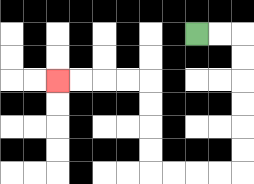{'start': '[8, 1]', 'end': '[2, 3]', 'path_directions': 'R,R,D,D,D,D,D,D,L,L,L,L,U,U,U,U,L,L,L,L', 'path_coordinates': '[[8, 1], [9, 1], [10, 1], [10, 2], [10, 3], [10, 4], [10, 5], [10, 6], [10, 7], [9, 7], [8, 7], [7, 7], [6, 7], [6, 6], [6, 5], [6, 4], [6, 3], [5, 3], [4, 3], [3, 3], [2, 3]]'}